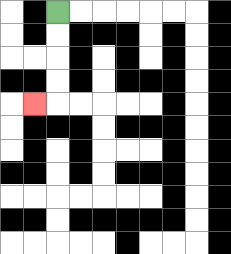{'start': '[2, 0]', 'end': '[1, 4]', 'path_directions': 'D,D,D,D,L', 'path_coordinates': '[[2, 0], [2, 1], [2, 2], [2, 3], [2, 4], [1, 4]]'}